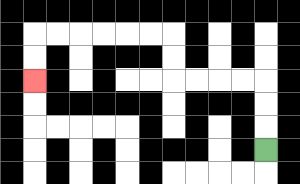{'start': '[11, 6]', 'end': '[1, 3]', 'path_directions': 'U,U,U,L,L,L,L,U,U,L,L,L,L,L,L,D,D', 'path_coordinates': '[[11, 6], [11, 5], [11, 4], [11, 3], [10, 3], [9, 3], [8, 3], [7, 3], [7, 2], [7, 1], [6, 1], [5, 1], [4, 1], [3, 1], [2, 1], [1, 1], [1, 2], [1, 3]]'}